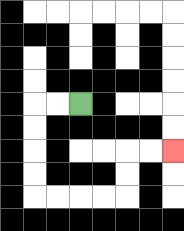{'start': '[3, 4]', 'end': '[7, 6]', 'path_directions': 'L,L,D,D,D,D,R,R,R,R,U,U,R,R', 'path_coordinates': '[[3, 4], [2, 4], [1, 4], [1, 5], [1, 6], [1, 7], [1, 8], [2, 8], [3, 8], [4, 8], [5, 8], [5, 7], [5, 6], [6, 6], [7, 6]]'}